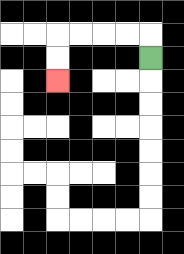{'start': '[6, 2]', 'end': '[2, 3]', 'path_directions': 'U,L,L,L,L,D,D', 'path_coordinates': '[[6, 2], [6, 1], [5, 1], [4, 1], [3, 1], [2, 1], [2, 2], [2, 3]]'}